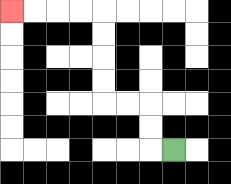{'start': '[7, 6]', 'end': '[0, 0]', 'path_directions': 'L,U,U,L,L,U,U,U,U,L,L,L,L', 'path_coordinates': '[[7, 6], [6, 6], [6, 5], [6, 4], [5, 4], [4, 4], [4, 3], [4, 2], [4, 1], [4, 0], [3, 0], [2, 0], [1, 0], [0, 0]]'}